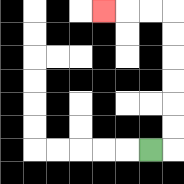{'start': '[6, 6]', 'end': '[4, 0]', 'path_directions': 'R,U,U,U,U,U,U,L,L,L', 'path_coordinates': '[[6, 6], [7, 6], [7, 5], [7, 4], [7, 3], [7, 2], [7, 1], [7, 0], [6, 0], [5, 0], [4, 0]]'}